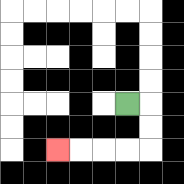{'start': '[5, 4]', 'end': '[2, 6]', 'path_directions': 'R,D,D,L,L,L,L', 'path_coordinates': '[[5, 4], [6, 4], [6, 5], [6, 6], [5, 6], [4, 6], [3, 6], [2, 6]]'}